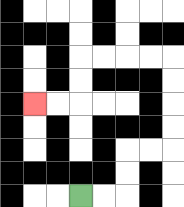{'start': '[3, 8]', 'end': '[1, 4]', 'path_directions': 'R,R,U,U,R,R,U,U,U,U,L,L,L,L,D,D,L,L', 'path_coordinates': '[[3, 8], [4, 8], [5, 8], [5, 7], [5, 6], [6, 6], [7, 6], [7, 5], [7, 4], [7, 3], [7, 2], [6, 2], [5, 2], [4, 2], [3, 2], [3, 3], [3, 4], [2, 4], [1, 4]]'}